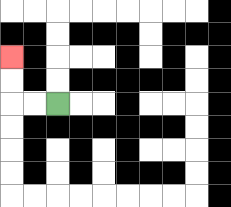{'start': '[2, 4]', 'end': '[0, 2]', 'path_directions': 'L,L,U,U', 'path_coordinates': '[[2, 4], [1, 4], [0, 4], [0, 3], [0, 2]]'}